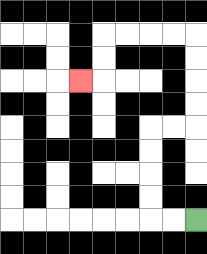{'start': '[8, 9]', 'end': '[3, 3]', 'path_directions': 'L,L,U,U,U,U,R,R,U,U,U,U,L,L,L,L,D,D,L', 'path_coordinates': '[[8, 9], [7, 9], [6, 9], [6, 8], [6, 7], [6, 6], [6, 5], [7, 5], [8, 5], [8, 4], [8, 3], [8, 2], [8, 1], [7, 1], [6, 1], [5, 1], [4, 1], [4, 2], [4, 3], [3, 3]]'}